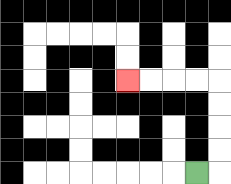{'start': '[8, 7]', 'end': '[5, 3]', 'path_directions': 'R,U,U,U,U,L,L,L,L', 'path_coordinates': '[[8, 7], [9, 7], [9, 6], [9, 5], [9, 4], [9, 3], [8, 3], [7, 3], [6, 3], [5, 3]]'}